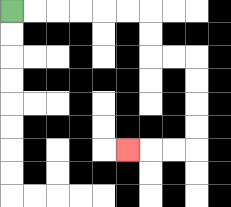{'start': '[0, 0]', 'end': '[5, 6]', 'path_directions': 'R,R,R,R,R,R,D,D,R,R,D,D,D,D,L,L,L', 'path_coordinates': '[[0, 0], [1, 0], [2, 0], [3, 0], [4, 0], [5, 0], [6, 0], [6, 1], [6, 2], [7, 2], [8, 2], [8, 3], [8, 4], [8, 5], [8, 6], [7, 6], [6, 6], [5, 6]]'}